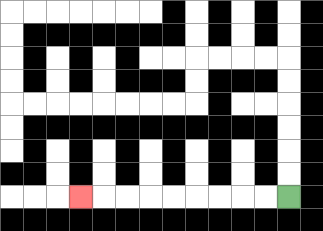{'start': '[12, 8]', 'end': '[3, 8]', 'path_directions': 'L,L,L,L,L,L,L,L,L', 'path_coordinates': '[[12, 8], [11, 8], [10, 8], [9, 8], [8, 8], [7, 8], [6, 8], [5, 8], [4, 8], [3, 8]]'}